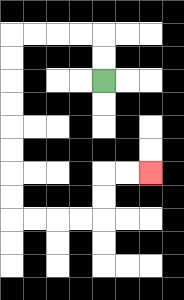{'start': '[4, 3]', 'end': '[6, 7]', 'path_directions': 'U,U,L,L,L,L,D,D,D,D,D,D,D,D,R,R,R,R,U,U,R,R', 'path_coordinates': '[[4, 3], [4, 2], [4, 1], [3, 1], [2, 1], [1, 1], [0, 1], [0, 2], [0, 3], [0, 4], [0, 5], [0, 6], [0, 7], [0, 8], [0, 9], [1, 9], [2, 9], [3, 9], [4, 9], [4, 8], [4, 7], [5, 7], [6, 7]]'}